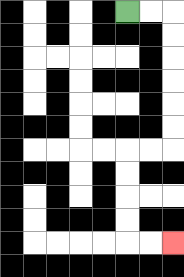{'start': '[5, 0]', 'end': '[7, 10]', 'path_directions': 'R,R,D,D,D,D,D,D,L,L,D,D,D,D,R,R', 'path_coordinates': '[[5, 0], [6, 0], [7, 0], [7, 1], [7, 2], [7, 3], [7, 4], [7, 5], [7, 6], [6, 6], [5, 6], [5, 7], [5, 8], [5, 9], [5, 10], [6, 10], [7, 10]]'}